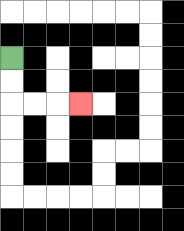{'start': '[0, 2]', 'end': '[3, 4]', 'path_directions': 'D,D,R,R,R', 'path_coordinates': '[[0, 2], [0, 3], [0, 4], [1, 4], [2, 4], [3, 4]]'}